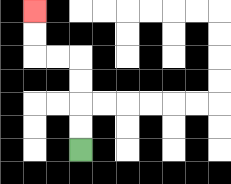{'start': '[3, 6]', 'end': '[1, 0]', 'path_directions': 'U,U,U,U,L,L,U,U', 'path_coordinates': '[[3, 6], [3, 5], [3, 4], [3, 3], [3, 2], [2, 2], [1, 2], [1, 1], [1, 0]]'}